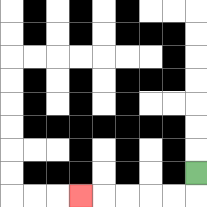{'start': '[8, 7]', 'end': '[3, 8]', 'path_directions': 'D,L,L,L,L,L', 'path_coordinates': '[[8, 7], [8, 8], [7, 8], [6, 8], [5, 8], [4, 8], [3, 8]]'}